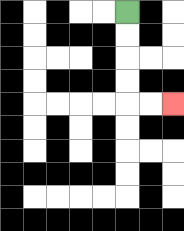{'start': '[5, 0]', 'end': '[7, 4]', 'path_directions': 'D,D,D,D,R,R', 'path_coordinates': '[[5, 0], [5, 1], [5, 2], [5, 3], [5, 4], [6, 4], [7, 4]]'}